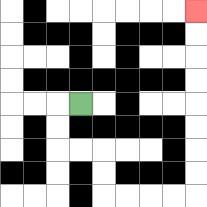{'start': '[3, 4]', 'end': '[8, 0]', 'path_directions': 'L,D,D,R,R,D,D,R,R,R,R,U,U,U,U,U,U,U,U', 'path_coordinates': '[[3, 4], [2, 4], [2, 5], [2, 6], [3, 6], [4, 6], [4, 7], [4, 8], [5, 8], [6, 8], [7, 8], [8, 8], [8, 7], [8, 6], [8, 5], [8, 4], [8, 3], [8, 2], [8, 1], [8, 0]]'}